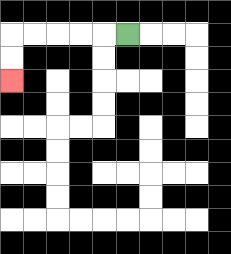{'start': '[5, 1]', 'end': '[0, 3]', 'path_directions': 'L,L,L,L,L,D,D', 'path_coordinates': '[[5, 1], [4, 1], [3, 1], [2, 1], [1, 1], [0, 1], [0, 2], [0, 3]]'}